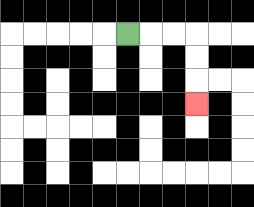{'start': '[5, 1]', 'end': '[8, 4]', 'path_directions': 'R,R,R,D,D,D', 'path_coordinates': '[[5, 1], [6, 1], [7, 1], [8, 1], [8, 2], [8, 3], [8, 4]]'}